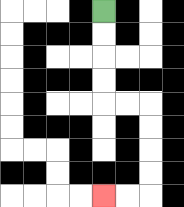{'start': '[4, 0]', 'end': '[4, 8]', 'path_directions': 'D,D,D,D,R,R,D,D,D,D,L,L', 'path_coordinates': '[[4, 0], [4, 1], [4, 2], [4, 3], [4, 4], [5, 4], [6, 4], [6, 5], [6, 6], [6, 7], [6, 8], [5, 8], [4, 8]]'}